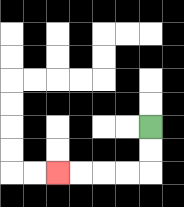{'start': '[6, 5]', 'end': '[2, 7]', 'path_directions': 'D,D,L,L,L,L', 'path_coordinates': '[[6, 5], [6, 6], [6, 7], [5, 7], [4, 7], [3, 7], [2, 7]]'}